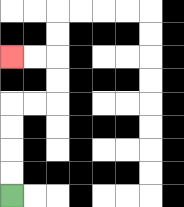{'start': '[0, 8]', 'end': '[0, 2]', 'path_directions': 'U,U,U,U,R,R,U,U,L,L', 'path_coordinates': '[[0, 8], [0, 7], [0, 6], [0, 5], [0, 4], [1, 4], [2, 4], [2, 3], [2, 2], [1, 2], [0, 2]]'}